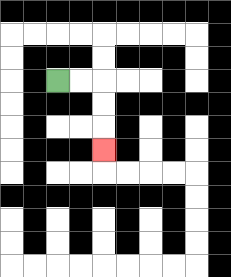{'start': '[2, 3]', 'end': '[4, 6]', 'path_directions': 'R,R,D,D,D', 'path_coordinates': '[[2, 3], [3, 3], [4, 3], [4, 4], [4, 5], [4, 6]]'}